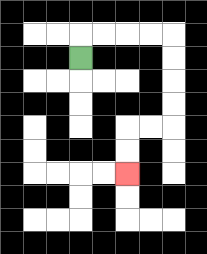{'start': '[3, 2]', 'end': '[5, 7]', 'path_directions': 'U,R,R,R,R,D,D,D,D,L,L,D,D', 'path_coordinates': '[[3, 2], [3, 1], [4, 1], [5, 1], [6, 1], [7, 1], [7, 2], [7, 3], [7, 4], [7, 5], [6, 5], [5, 5], [5, 6], [5, 7]]'}